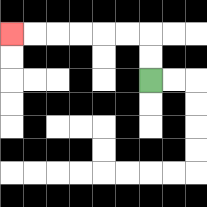{'start': '[6, 3]', 'end': '[0, 1]', 'path_directions': 'U,U,L,L,L,L,L,L', 'path_coordinates': '[[6, 3], [6, 2], [6, 1], [5, 1], [4, 1], [3, 1], [2, 1], [1, 1], [0, 1]]'}